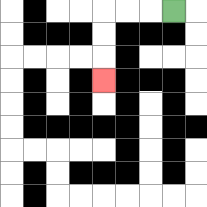{'start': '[7, 0]', 'end': '[4, 3]', 'path_directions': 'L,L,L,D,D,D', 'path_coordinates': '[[7, 0], [6, 0], [5, 0], [4, 0], [4, 1], [4, 2], [4, 3]]'}